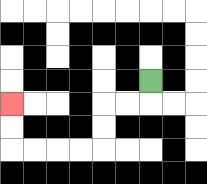{'start': '[6, 3]', 'end': '[0, 4]', 'path_directions': 'D,L,L,D,D,L,L,L,L,U,U', 'path_coordinates': '[[6, 3], [6, 4], [5, 4], [4, 4], [4, 5], [4, 6], [3, 6], [2, 6], [1, 6], [0, 6], [0, 5], [0, 4]]'}